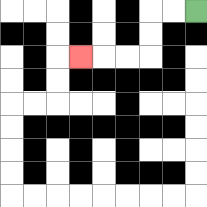{'start': '[8, 0]', 'end': '[3, 2]', 'path_directions': 'L,L,D,D,L,L,L', 'path_coordinates': '[[8, 0], [7, 0], [6, 0], [6, 1], [6, 2], [5, 2], [4, 2], [3, 2]]'}